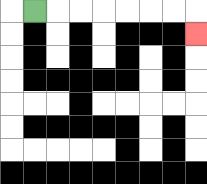{'start': '[1, 0]', 'end': '[8, 1]', 'path_directions': 'R,R,R,R,R,R,R,D', 'path_coordinates': '[[1, 0], [2, 0], [3, 0], [4, 0], [5, 0], [6, 0], [7, 0], [8, 0], [8, 1]]'}